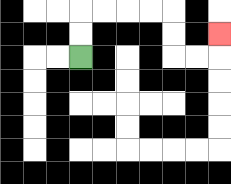{'start': '[3, 2]', 'end': '[9, 1]', 'path_directions': 'U,U,R,R,R,R,D,D,R,R,U', 'path_coordinates': '[[3, 2], [3, 1], [3, 0], [4, 0], [5, 0], [6, 0], [7, 0], [7, 1], [7, 2], [8, 2], [9, 2], [9, 1]]'}